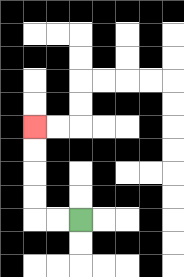{'start': '[3, 9]', 'end': '[1, 5]', 'path_directions': 'L,L,U,U,U,U', 'path_coordinates': '[[3, 9], [2, 9], [1, 9], [1, 8], [1, 7], [1, 6], [1, 5]]'}